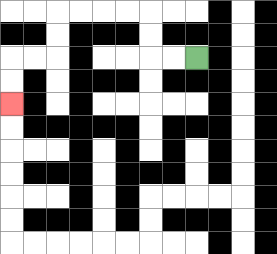{'start': '[8, 2]', 'end': '[0, 4]', 'path_directions': 'L,L,U,U,L,L,L,L,D,D,L,L,D,D', 'path_coordinates': '[[8, 2], [7, 2], [6, 2], [6, 1], [6, 0], [5, 0], [4, 0], [3, 0], [2, 0], [2, 1], [2, 2], [1, 2], [0, 2], [0, 3], [0, 4]]'}